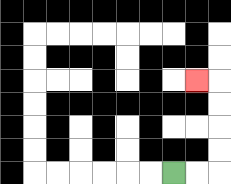{'start': '[7, 7]', 'end': '[8, 3]', 'path_directions': 'R,R,U,U,U,U,L', 'path_coordinates': '[[7, 7], [8, 7], [9, 7], [9, 6], [9, 5], [9, 4], [9, 3], [8, 3]]'}